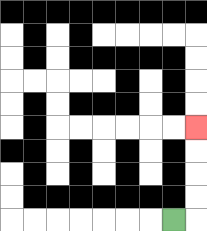{'start': '[7, 9]', 'end': '[8, 5]', 'path_directions': 'R,U,U,U,U', 'path_coordinates': '[[7, 9], [8, 9], [8, 8], [8, 7], [8, 6], [8, 5]]'}